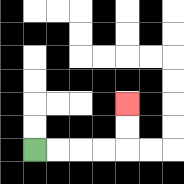{'start': '[1, 6]', 'end': '[5, 4]', 'path_directions': 'R,R,R,R,U,U', 'path_coordinates': '[[1, 6], [2, 6], [3, 6], [4, 6], [5, 6], [5, 5], [5, 4]]'}